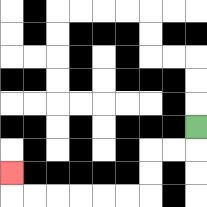{'start': '[8, 5]', 'end': '[0, 7]', 'path_directions': 'D,L,L,D,D,L,L,L,L,L,L,U', 'path_coordinates': '[[8, 5], [8, 6], [7, 6], [6, 6], [6, 7], [6, 8], [5, 8], [4, 8], [3, 8], [2, 8], [1, 8], [0, 8], [0, 7]]'}